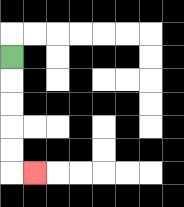{'start': '[0, 2]', 'end': '[1, 7]', 'path_directions': 'D,D,D,D,D,R', 'path_coordinates': '[[0, 2], [0, 3], [0, 4], [0, 5], [0, 6], [0, 7], [1, 7]]'}